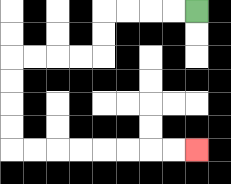{'start': '[8, 0]', 'end': '[8, 6]', 'path_directions': 'L,L,L,L,D,D,L,L,L,L,D,D,D,D,R,R,R,R,R,R,R,R', 'path_coordinates': '[[8, 0], [7, 0], [6, 0], [5, 0], [4, 0], [4, 1], [4, 2], [3, 2], [2, 2], [1, 2], [0, 2], [0, 3], [0, 4], [0, 5], [0, 6], [1, 6], [2, 6], [3, 6], [4, 6], [5, 6], [6, 6], [7, 6], [8, 6]]'}